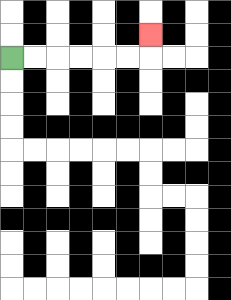{'start': '[0, 2]', 'end': '[6, 1]', 'path_directions': 'R,R,R,R,R,R,U', 'path_coordinates': '[[0, 2], [1, 2], [2, 2], [3, 2], [4, 2], [5, 2], [6, 2], [6, 1]]'}